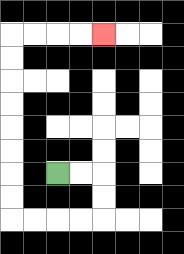{'start': '[2, 7]', 'end': '[4, 1]', 'path_directions': 'R,R,D,D,L,L,L,L,U,U,U,U,U,U,U,U,R,R,R,R', 'path_coordinates': '[[2, 7], [3, 7], [4, 7], [4, 8], [4, 9], [3, 9], [2, 9], [1, 9], [0, 9], [0, 8], [0, 7], [0, 6], [0, 5], [0, 4], [0, 3], [0, 2], [0, 1], [1, 1], [2, 1], [3, 1], [4, 1]]'}